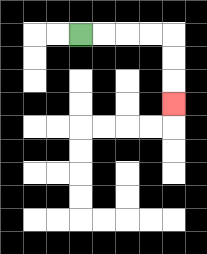{'start': '[3, 1]', 'end': '[7, 4]', 'path_directions': 'R,R,R,R,D,D,D', 'path_coordinates': '[[3, 1], [4, 1], [5, 1], [6, 1], [7, 1], [7, 2], [7, 3], [7, 4]]'}